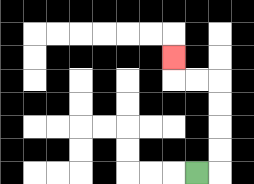{'start': '[8, 7]', 'end': '[7, 2]', 'path_directions': 'R,U,U,U,U,L,L,U', 'path_coordinates': '[[8, 7], [9, 7], [9, 6], [9, 5], [9, 4], [9, 3], [8, 3], [7, 3], [7, 2]]'}